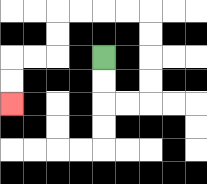{'start': '[4, 2]', 'end': '[0, 4]', 'path_directions': 'D,D,R,R,U,U,U,U,L,L,L,L,D,D,L,L,D,D', 'path_coordinates': '[[4, 2], [4, 3], [4, 4], [5, 4], [6, 4], [6, 3], [6, 2], [6, 1], [6, 0], [5, 0], [4, 0], [3, 0], [2, 0], [2, 1], [2, 2], [1, 2], [0, 2], [0, 3], [0, 4]]'}